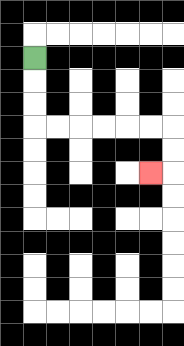{'start': '[1, 2]', 'end': '[6, 7]', 'path_directions': 'D,D,D,R,R,R,R,R,R,D,D,L', 'path_coordinates': '[[1, 2], [1, 3], [1, 4], [1, 5], [2, 5], [3, 5], [4, 5], [5, 5], [6, 5], [7, 5], [7, 6], [7, 7], [6, 7]]'}